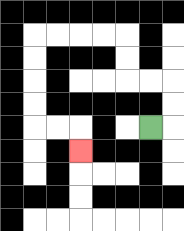{'start': '[6, 5]', 'end': '[3, 6]', 'path_directions': 'R,U,U,L,L,U,U,L,L,L,L,D,D,D,D,R,R,D', 'path_coordinates': '[[6, 5], [7, 5], [7, 4], [7, 3], [6, 3], [5, 3], [5, 2], [5, 1], [4, 1], [3, 1], [2, 1], [1, 1], [1, 2], [1, 3], [1, 4], [1, 5], [2, 5], [3, 5], [3, 6]]'}